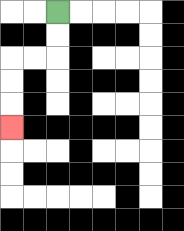{'start': '[2, 0]', 'end': '[0, 5]', 'path_directions': 'D,D,L,L,D,D,D', 'path_coordinates': '[[2, 0], [2, 1], [2, 2], [1, 2], [0, 2], [0, 3], [0, 4], [0, 5]]'}